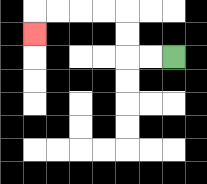{'start': '[7, 2]', 'end': '[1, 1]', 'path_directions': 'L,L,U,U,L,L,L,L,D', 'path_coordinates': '[[7, 2], [6, 2], [5, 2], [5, 1], [5, 0], [4, 0], [3, 0], [2, 0], [1, 0], [1, 1]]'}